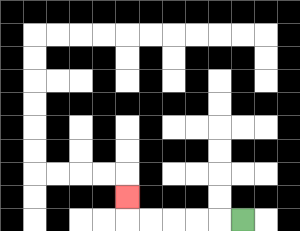{'start': '[10, 9]', 'end': '[5, 8]', 'path_directions': 'L,L,L,L,L,U', 'path_coordinates': '[[10, 9], [9, 9], [8, 9], [7, 9], [6, 9], [5, 9], [5, 8]]'}